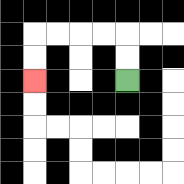{'start': '[5, 3]', 'end': '[1, 3]', 'path_directions': 'U,U,L,L,L,L,D,D', 'path_coordinates': '[[5, 3], [5, 2], [5, 1], [4, 1], [3, 1], [2, 1], [1, 1], [1, 2], [1, 3]]'}